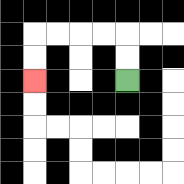{'start': '[5, 3]', 'end': '[1, 3]', 'path_directions': 'U,U,L,L,L,L,D,D', 'path_coordinates': '[[5, 3], [5, 2], [5, 1], [4, 1], [3, 1], [2, 1], [1, 1], [1, 2], [1, 3]]'}